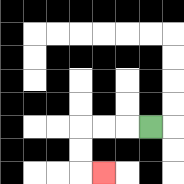{'start': '[6, 5]', 'end': '[4, 7]', 'path_directions': 'L,L,L,D,D,R', 'path_coordinates': '[[6, 5], [5, 5], [4, 5], [3, 5], [3, 6], [3, 7], [4, 7]]'}